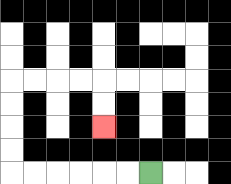{'start': '[6, 7]', 'end': '[4, 5]', 'path_directions': 'L,L,L,L,L,L,U,U,U,U,R,R,R,R,D,D', 'path_coordinates': '[[6, 7], [5, 7], [4, 7], [3, 7], [2, 7], [1, 7], [0, 7], [0, 6], [0, 5], [0, 4], [0, 3], [1, 3], [2, 3], [3, 3], [4, 3], [4, 4], [4, 5]]'}